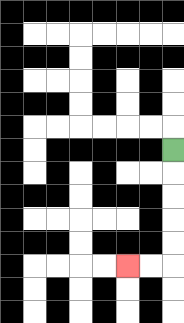{'start': '[7, 6]', 'end': '[5, 11]', 'path_directions': 'D,D,D,D,D,L,L', 'path_coordinates': '[[7, 6], [7, 7], [7, 8], [7, 9], [7, 10], [7, 11], [6, 11], [5, 11]]'}